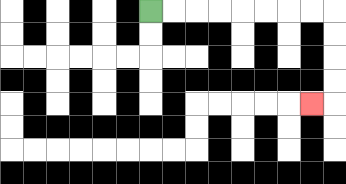{'start': '[6, 0]', 'end': '[13, 4]', 'path_directions': 'R,R,R,R,R,R,R,R,D,D,D,D,L', 'path_coordinates': '[[6, 0], [7, 0], [8, 0], [9, 0], [10, 0], [11, 0], [12, 0], [13, 0], [14, 0], [14, 1], [14, 2], [14, 3], [14, 4], [13, 4]]'}